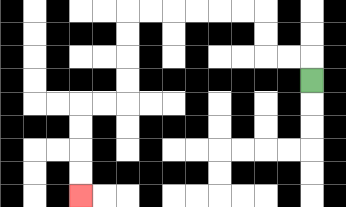{'start': '[13, 3]', 'end': '[3, 8]', 'path_directions': 'U,L,L,U,U,L,L,L,L,L,L,D,D,D,D,L,L,D,D,D,D', 'path_coordinates': '[[13, 3], [13, 2], [12, 2], [11, 2], [11, 1], [11, 0], [10, 0], [9, 0], [8, 0], [7, 0], [6, 0], [5, 0], [5, 1], [5, 2], [5, 3], [5, 4], [4, 4], [3, 4], [3, 5], [3, 6], [3, 7], [3, 8]]'}